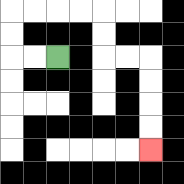{'start': '[2, 2]', 'end': '[6, 6]', 'path_directions': 'L,L,U,U,R,R,R,R,D,D,R,R,D,D,D,D', 'path_coordinates': '[[2, 2], [1, 2], [0, 2], [0, 1], [0, 0], [1, 0], [2, 0], [3, 0], [4, 0], [4, 1], [4, 2], [5, 2], [6, 2], [6, 3], [6, 4], [6, 5], [6, 6]]'}